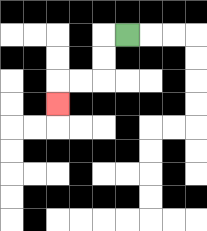{'start': '[5, 1]', 'end': '[2, 4]', 'path_directions': 'L,D,D,L,L,D', 'path_coordinates': '[[5, 1], [4, 1], [4, 2], [4, 3], [3, 3], [2, 3], [2, 4]]'}